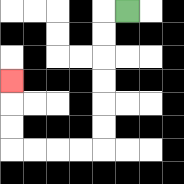{'start': '[5, 0]', 'end': '[0, 3]', 'path_directions': 'L,D,D,D,D,D,D,L,L,L,L,U,U,U', 'path_coordinates': '[[5, 0], [4, 0], [4, 1], [4, 2], [4, 3], [4, 4], [4, 5], [4, 6], [3, 6], [2, 6], [1, 6], [0, 6], [0, 5], [0, 4], [0, 3]]'}